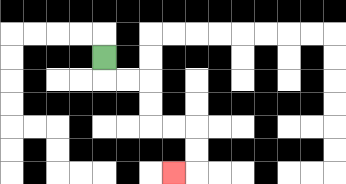{'start': '[4, 2]', 'end': '[7, 7]', 'path_directions': 'D,R,R,D,D,R,R,D,D,L', 'path_coordinates': '[[4, 2], [4, 3], [5, 3], [6, 3], [6, 4], [6, 5], [7, 5], [8, 5], [8, 6], [8, 7], [7, 7]]'}